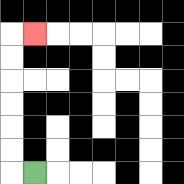{'start': '[1, 7]', 'end': '[1, 1]', 'path_directions': 'L,U,U,U,U,U,U,R', 'path_coordinates': '[[1, 7], [0, 7], [0, 6], [0, 5], [0, 4], [0, 3], [0, 2], [0, 1], [1, 1]]'}